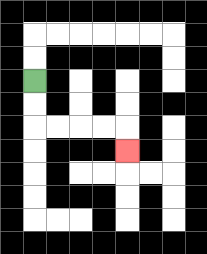{'start': '[1, 3]', 'end': '[5, 6]', 'path_directions': 'D,D,R,R,R,R,D', 'path_coordinates': '[[1, 3], [1, 4], [1, 5], [2, 5], [3, 5], [4, 5], [5, 5], [5, 6]]'}